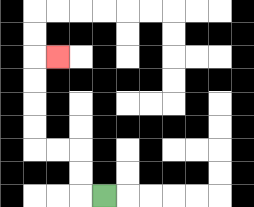{'start': '[4, 8]', 'end': '[2, 2]', 'path_directions': 'L,U,U,L,L,U,U,U,U,R', 'path_coordinates': '[[4, 8], [3, 8], [3, 7], [3, 6], [2, 6], [1, 6], [1, 5], [1, 4], [1, 3], [1, 2], [2, 2]]'}